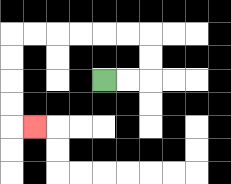{'start': '[4, 3]', 'end': '[1, 5]', 'path_directions': 'R,R,U,U,L,L,L,L,L,L,D,D,D,D,R', 'path_coordinates': '[[4, 3], [5, 3], [6, 3], [6, 2], [6, 1], [5, 1], [4, 1], [3, 1], [2, 1], [1, 1], [0, 1], [0, 2], [0, 3], [0, 4], [0, 5], [1, 5]]'}